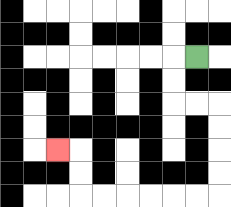{'start': '[8, 2]', 'end': '[2, 6]', 'path_directions': 'L,D,D,R,R,D,D,D,D,L,L,L,L,L,L,U,U,L', 'path_coordinates': '[[8, 2], [7, 2], [7, 3], [7, 4], [8, 4], [9, 4], [9, 5], [9, 6], [9, 7], [9, 8], [8, 8], [7, 8], [6, 8], [5, 8], [4, 8], [3, 8], [3, 7], [3, 6], [2, 6]]'}